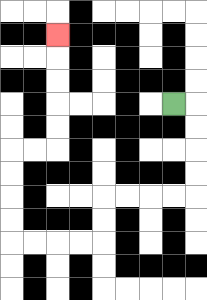{'start': '[7, 4]', 'end': '[2, 1]', 'path_directions': 'R,D,D,D,D,L,L,L,L,D,D,L,L,L,L,U,U,U,U,R,R,U,U,U,U,U', 'path_coordinates': '[[7, 4], [8, 4], [8, 5], [8, 6], [8, 7], [8, 8], [7, 8], [6, 8], [5, 8], [4, 8], [4, 9], [4, 10], [3, 10], [2, 10], [1, 10], [0, 10], [0, 9], [0, 8], [0, 7], [0, 6], [1, 6], [2, 6], [2, 5], [2, 4], [2, 3], [2, 2], [2, 1]]'}